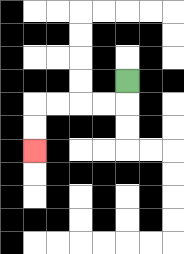{'start': '[5, 3]', 'end': '[1, 6]', 'path_directions': 'D,L,L,L,L,D,D', 'path_coordinates': '[[5, 3], [5, 4], [4, 4], [3, 4], [2, 4], [1, 4], [1, 5], [1, 6]]'}